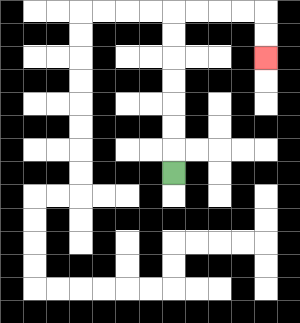{'start': '[7, 7]', 'end': '[11, 2]', 'path_directions': 'U,U,U,U,U,U,U,R,R,R,R,D,D', 'path_coordinates': '[[7, 7], [7, 6], [7, 5], [7, 4], [7, 3], [7, 2], [7, 1], [7, 0], [8, 0], [9, 0], [10, 0], [11, 0], [11, 1], [11, 2]]'}